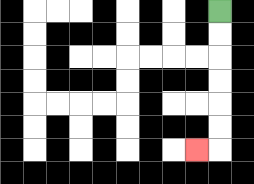{'start': '[9, 0]', 'end': '[8, 6]', 'path_directions': 'D,D,D,D,D,D,L', 'path_coordinates': '[[9, 0], [9, 1], [9, 2], [9, 3], [9, 4], [9, 5], [9, 6], [8, 6]]'}